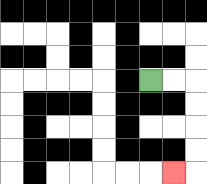{'start': '[6, 3]', 'end': '[7, 7]', 'path_directions': 'R,R,D,D,D,D,L', 'path_coordinates': '[[6, 3], [7, 3], [8, 3], [8, 4], [8, 5], [8, 6], [8, 7], [7, 7]]'}